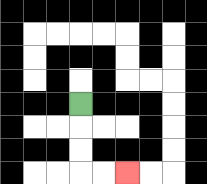{'start': '[3, 4]', 'end': '[5, 7]', 'path_directions': 'D,D,D,R,R', 'path_coordinates': '[[3, 4], [3, 5], [3, 6], [3, 7], [4, 7], [5, 7]]'}